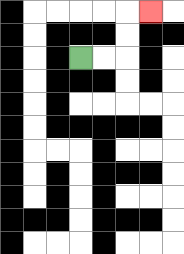{'start': '[3, 2]', 'end': '[6, 0]', 'path_directions': 'R,R,U,U,R', 'path_coordinates': '[[3, 2], [4, 2], [5, 2], [5, 1], [5, 0], [6, 0]]'}